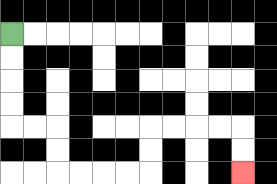{'start': '[0, 1]', 'end': '[10, 7]', 'path_directions': 'D,D,D,D,R,R,D,D,R,R,R,R,U,U,R,R,R,R,D,D', 'path_coordinates': '[[0, 1], [0, 2], [0, 3], [0, 4], [0, 5], [1, 5], [2, 5], [2, 6], [2, 7], [3, 7], [4, 7], [5, 7], [6, 7], [6, 6], [6, 5], [7, 5], [8, 5], [9, 5], [10, 5], [10, 6], [10, 7]]'}